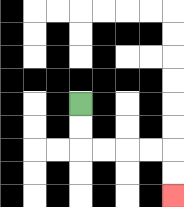{'start': '[3, 4]', 'end': '[7, 8]', 'path_directions': 'D,D,R,R,R,R,D,D', 'path_coordinates': '[[3, 4], [3, 5], [3, 6], [4, 6], [5, 6], [6, 6], [7, 6], [7, 7], [7, 8]]'}